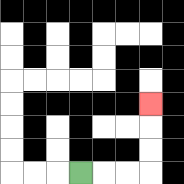{'start': '[3, 7]', 'end': '[6, 4]', 'path_directions': 'R,R,R,U,U,U', 'path_coordinates': '[[3, 7], [4, 7], [5, 7], [6, 7], [6, 6], [6, 5], [6, 4]]'}